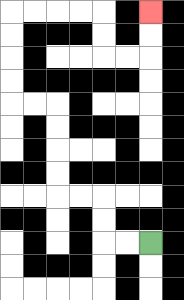{'start': '[6, 10]', 'end': '[6, 0]', 'path_directions': 'L,L,U,U,L,L,U,U,U,U,L,L,U,U,U,U,R,R,R,R,D,D,R,R,U,U', 'path_coordinates': '[[6, 10], [5, 10], [4, 10], [4, 9], [4, 8], [3, 8], [2, 8], [2, 7], [2, 6], [2, 5], [2, 4], [1, 4], [0, 4], [0, 3], [0, 2], [0, 1], [0, 0], [1, 0], [2, 0], [3, 0], [4, 0], [4, 1], [4, 2], [5, 2], [6, 2], [6, 1], [6, 0]]'}